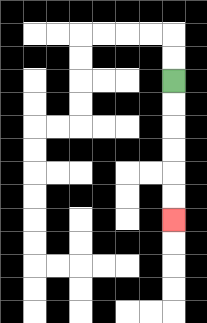{'start': '[7, 3]', 'end': '[7, 9]', 'path_directions': 'D,D,D,D,D,D', 'path_coordinates': '[[7, 3], [7, 4], [7, 5], [7, 6], [7, 7], [7, 8], [7, 9]]'}